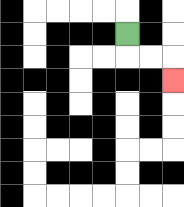{'start': '[5, 1]', 'end': '[7, 3]', 'path_directions': 'D,R,R,D', 'path_coordinates': '[[5, 1], [5, 2], [6, 2], [7, 2], [7, 3]]'}